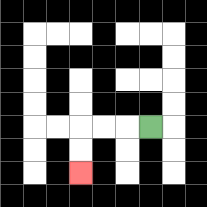{'start': '[6, 5]', 'end': '[3, 7]', 'path_directions': 'L,L,L,D,D', 'path_coordinates': '[[6, 5], [5, 5], [4, 5], [3, 5], [3, 6], [3, 7]]'}